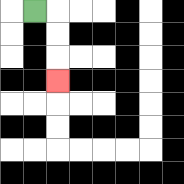{'start': '[1, 0]', 'end': '[2, 3]', 'path_directions': 'R,D,D,D', 'path_coordinates': '[[1, 0], [2, 0], [2, 1], [2, 2], [2, 3]]'}